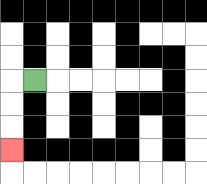{'start': '[1, 3]', 'end': '[0, 6]', 'path_directions': 'L,D,D,D', 'path_coordinates': '[[1, 3], [0, 3], [0, 4], [0, 5], [0, 6]]'}